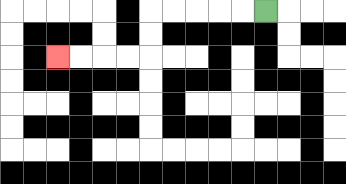{'start': '[11, 0]', 'end': '[2, 2]', 'path_directions': 'L,L,L,L,L,D,D,L,L,L,L', 'path_coordinates': '[[11, 0], [10, 0], [9, 0], [8, 0], [7, 0], [6, 0], [6, 1], [6, 2], [5, 2], [4, 2], [3, 2], [2, 2]]'}